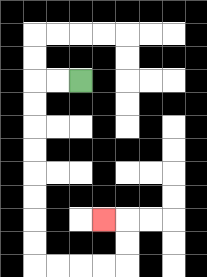{'start': '[3, 3]', 'end': '[4, 9]', 'path_directions': 'L,L,D,D,D,D,D,D,D,D,R,R,R,R,U,U,L', 'path_coordinates': '[[3, 3], [2, 3], [1, 3], [1, 4], [1, 5], [1, 6], [1, 7], [1, 8], [1, 9], [1, 10], [1, 11], [2, 11], [3, 11], [4, 11], [5, 11], [5, 10], [5, 9], [4, 9]]'}